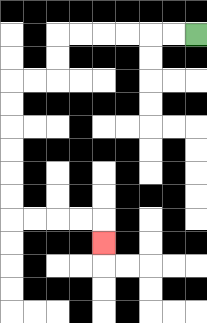{'start': '[8, 1]', 'end': '[4, 10]', 'path_directions': 'L,L,L,L,L,L,D,D,L,L,D,D,D,D,D,D,R,R,R,R,D', 'path_coordinates': '[[8, 1], [7, 1], [6, 1], [5, 1], [4, 1], [3, 1], [2, 1], [2, 2], [2, 3], [1, 3], [0, 3], [0, 4], [0, 5], [0, 6], [0, 7], [0, 8], [0, 9], [1, 9], [2, 9], [3, 9], [4, 9], [4, 10]]'}